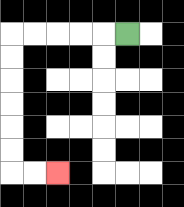{'start': '[5, 1]', 'end': '[2, 7]', 'path_directions': 'L,L,L,L,L,D,D,D,D,D,D,R,R', 'path_coordinates': '[[5, 1], [4, 1], [3, 1], [2, 1], [1, 1], [0, 1], [0, 2], [0, 3], [0, 4], [0, 5], [0, 6], [0, 7], [1, 7], [2, 7]]'}